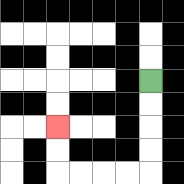{'start': '[6, 3]', 'end': '[2, 5]', 'path_directions': 'D,D,D,D,L,L,L,L,U,U', 'path_coordinates': '[[6, 3], [6, 4], [6, 5], [6, 6], [6, 7], [5, 7], [4, 7], [3, 7], [2, 7], [2, 6], [2, 5]]'}